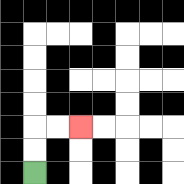{'start': '[1, 7]', 'end': '[3, 5]', 'path_directions': 'U,U,R,R', 'path_coordinates': '[[1, 7], [1, 6], [1, 5], [2, 5], [3, 5]]'}